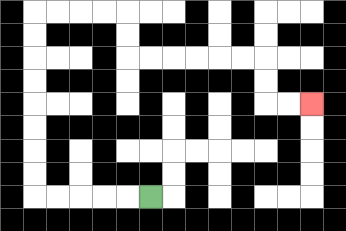{'start': '[6, 8]', 'end': '[13, 4]', 'path_directions': 'L,L,L,L,L,U,U,U,U,U,U,U,U,R,R,R,R,D,D,R,R,R,R,R,R,D,D,R,R', 'path_coordinates': '[[6, 8], [5, 8], [4, 8], [3, 8], [2, 8], [1, 8], [1, 7], [1, 6], [1, 5], [1, 4], [1, 3], [1, 2], [1, 1], [1, 0], [2, 0], [3, 0], [4, 0], [5, 0], [5, 1], [5, 2], [6, 2], [7, 2], [8, 2], [9, 2], [10, 2], [11, 2], [11, 3], [11, 4], [12, 4], [13, 4]]'}